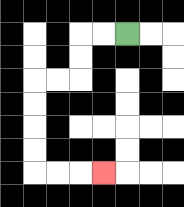{'start': '[5, 1]', 'end': '[4, 7]', 'path_directions': 'L,L,D,D,L,L,D,D,D,D,R,R,R', 'path_coordinates': '[[5, 1], [4, 1], [3, 1], [3, 2], [3, 3], [2, 3], [1, 3], [1, 4], [1, 5], [1, 6], [1, 7], [2, 7], [3, 7], [4, 7]]'}